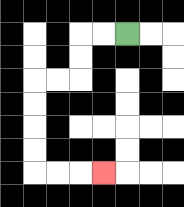{'start': '[5, 1]', 'end': '[4, 7]', 'path_directions': 'L,L,D,D,L,L,D,D,D,D,R,R,R', 'path_coordinates': '[[5, 1], [4, 1], [3, 1], [3, 2], [3, 3], [2, 3], [1, 3], [1, 4], [1, 5], [1, 6], [1, 7], [2, 7], [3, 7], [4, 7]]'}